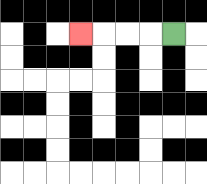{'start': '[7, 1]', 'end': '[3, 1]', 'path_directions': 'L,L,L,L', 'path_coordinates': '[[7, 1], [6, 1], [5, 1], [4, 1], [3, 1]]'}